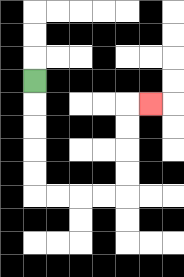{'start': '[1, 3]', 'end': '[6, 4]', 'path_directions': 'D,D,D,D,D,R,R,R,R,U,U,U,U,R', 'path_coordinates': '[[1, 3], [1, 4], [1, 5], [1, 6], [1, 7], [1, 8], [2, 8], [3, 8], [4, 8], [5, 8], [5, 7], [5, 6], [5, 5], [5, 4], [6, 4]]'}